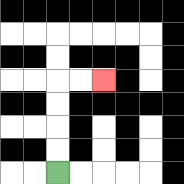{'start': '[2, 7]', 'end': '[4, 3]', 'path_directions': 'U,U,U,U,R,R', 'path_coordinates': '[[2, 7], [2, 6], [2, 5], [2, 4], [2, 3], [3, 3], [4, 3]]'}